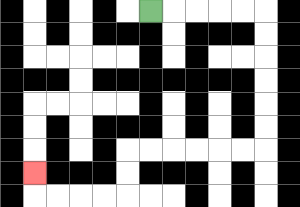{'start': '[6, 0]', 'end': '[1, 7]', 'path_directions': 'R,R,R,R,R,D,D,D,D,D,D,L,L,L,L,L,L,D,D,L,L,L,L,U', 'path_coordinates': '[[6, 0], [7, 0], [8, 0], [9, 0], [10, 0], [11, 0], [11, 1], [11, 2], [11, 3], [11, 4], [11, 5], [11, 6], [10, 6], [9, 6], [8, 6], [7, 6], [6, 6], [5, 6], [5, 7], [5, 8], [4, 8], [3, 8], [2, 8], [1, 8], [1, 7]]'}